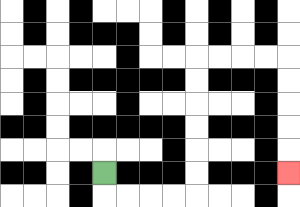{'start': '[4, 7]', 'end': '[12, 7]', 'path_directions': 'D,R,R,R,R,U,U,U,U,U,U,R,R,R,R,D,D,D,D,D', 'path_coordinates': '[[4, 7], [4, 8], [5, 8], [6, 8], [7, 8], [8, 8], [8, 7], [8, 6], [8, 5], [8, 4], [8, 3], [8, 2], [9, 2], [10, 2], [11, 2], [12, 2], [12, 3], [12, 4], [12, 5], [12, 6], [12, 7]]'}